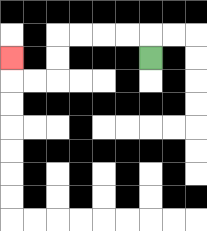{'start': '[6, 2]', 'end': '[0, 2]', 'path_directions': 'U,L,L,L,L,D,D,L,L,U', 'path_coordinates': '[[6, 2], [6, 1], [5, 1], [4, 1], [3, 1], [2, 1], [2, 2], [2, 3], [1, 3], [0, 3], [0, 2]]'}